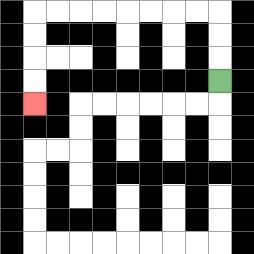{'start': '[9, 3]', 'end': '[1, 4]', 'path_directions': 'U,U,U,L,L,L,L,L,L,L,L,D,D,D,D', 'path_coordinates': '[[9, 3], [9, 2], [9, 1], [9, 0], [8, 0], [7, 0], [6, 0], [5, 0], [4, 0], [3, 0], [2, 0], [1, 0], [1, 1], [1, 2], [1, 3], [1, 4]]'}